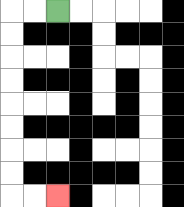{'start': '[2, 0]', 'end': '[2, 8]', 'path_directions': 'L,L,D,D,D,D,D,D,D,D,R,R', 'path_coordinates': '[[2, 0], [1, 0], [0, 0], [0, 1], [0, 2], [0, 3], [0, 4], [0, 5], [0, 6], [0, 7], [0, 8], [1, 8], [2, 8]]'}